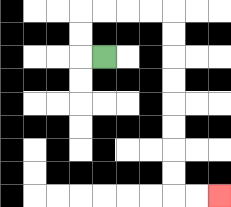{'start': '[4, 2]', 'end': '[9, 8]', 'path_directions': 'L,U,U,R,R,R,R,D,D,D,D,D,D,D,D,R,R', 'path_coordinates': '[[4, 2], [3, 2], [3, 1], [3, 0], [4, 0], [5, 0], [6, 0], [7, 0], [7, 1], [7, 2], [7, 3], [7, 4], [7, 5], [7, 6], [7, 7], [7, 8], [8, 8], [9, 8]]'}